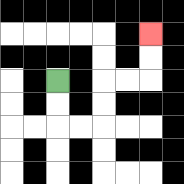{'start': '[2, 3]', 'end': '[6, 1]', 'path_directions': 'D,D,R,R,U,U,R,R,U,U', 'path_coordinates': '[[2, 3], [2, 4], [2, 5], [3, 5], [4, 5], [4, 4], [4, 3], [5, 3], [6, 3], [6, 2], [6, 1]]'}